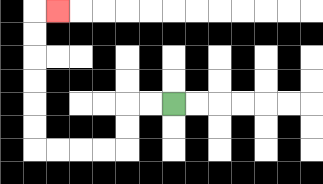{'start': '[7, 4]', 'end': '[2, 0]', 'path_directions': 'L,L,D,D,L,L,L,L,U,U,U,U,U,U,R', 'path_coordinates': '[[7, 4], [6, 4], [5, 4], [5, 5], [5, 6], [4, 6], [3, 6], [2, 6], [1, 6], [1, 5], [1, 4], [1, 3], [1, 2], [1, 1], [1, 0], [2, 0]]'}